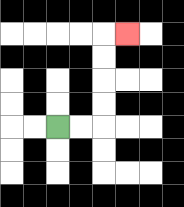{'start': '[2, 5]', 'end': '[5, 1]', 'path_directions': 'R,R,U,U,U,U,R', 'path_coordinates': '[[2, 5], [3, 5], [4, 5], [4, 4], [4, 3], [4, 2], [4, 1], [5, 1]]'}